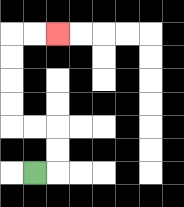{'start': '[1, 7]', 'end': '[2, 1]', 'path_directions': 'R,U,U,L,L,U,U,U,U,R,R', 'path_coordinates': '[[1, 7], [2, 7], [2, 6], [2, 5], [1, 5], [0, 5], [0, 4], [0, 3], [0, 2], [0, 1], [1, 1], [2, 1]]'}